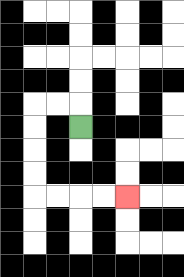{'start': '[3, 5]', 'end': '[5, 8]', 'path_directions': 'U,L,L,D,D,D,D,R,R,R,R', 'path_coordinates': '[[3, 5], [3, 4], [2, 4], [1, 4], [1, 5], [1, 6], [1, 7], [1, 8], [2, 8], [3, 8], [4, 8], [5, 8]]'}